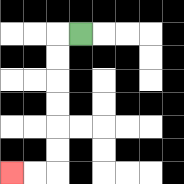{'start': '[3, 1]', 'end': '[0, 7]', 'path_directions': 'L,D,D,D,D,D,D,L,L', 'path_coordinates': '[[3, 1], [2, 1], [2, 2], [2, 3], [2, 4], [2, 5], [2, 6], [2, 7], [1, 7], [0, 7]]'}